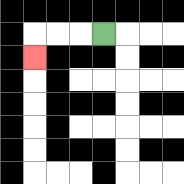{'start': '[4, 1]', 'end': '[1, 2]', 'path_directions': 'L,L,L,D', 'path_coordinates': '[[4, 1], [3, 1], [2, 1], [1, 1], [1, 2]]'}